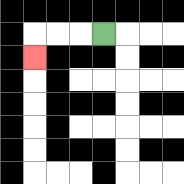{'start': '[4, 1]', 'end': '[1, 2]', 'path_directions': 'L,L,L,D', 'path_coordinates': '[[4, 1], [3, 1], [2, 1], [1, 1], [1, 2]]'}